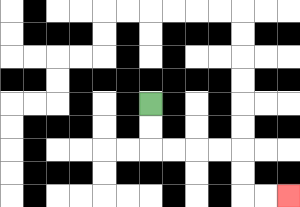{'start': '[6, 4]', 'end': '[12, 8]', 'path_directions': 'D,D,R,R,R,R,D,D,R,R', 'path_coordinates': '[[6, 4], [6, 5], [6, 6], [7, 6], [8, 6], [9, 6], [10, 6], [10, 7], [10, 8], [11, 8], [12, 8]]'}